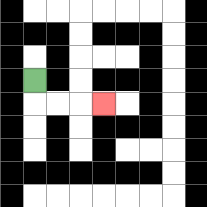{'start': '[1, 3]', 'end': '[4, 4]', 'path_directions': 'D,R,R,R', 'path_coordinates': '[[1, 3], [1, 4], [2, 4], [3, 4], [4, 4]]'}